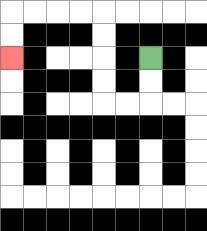{'start': '[6, 2]', 'end': '[0, 2]', 'path_directions': 'D,D,L,L,U,U,U,U,L,L,L,L,D,D', 'path_coordinates': '[[6, 2], [6, 3], [6, 4], [5, 4], [4, 4], [4, 3], [4, 2], [4, 1], [4, 0], [3, 0], [2, 0], [1, 0], [0, 0], [0, 1], [0, 2]]'}